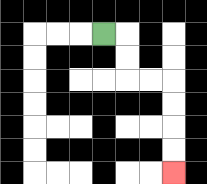{'start': '[4, 1]', 'end': '[7, 7]', 'path_directions': 'R,D,D,R,R,D,D,D,D', 'path_coordinates': '[[4, 1], [5, 1], [5, 2], [5, 3], [6, 3], [7, 3], [7, 4], [7, 5], [7, 6], [7, 7]]'}